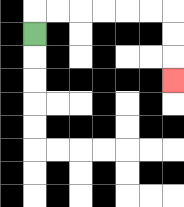{'start': '[1, 1]', 'end': '[7, 3]', 'path_directions': 'U,R,R,R,R,R,R,D,D,D', 'path_coordinates': '[[1, 1], [1, 0], [2, 0], [3, 0], [4, 0], [5, 0], [6, 0], [7, 0], [7, 1], [7, 2], [7, 3]]'}